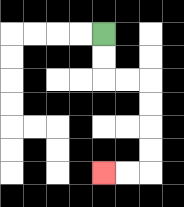{'start': '[4, 1]', 'end': '[4, 7]', 'path_directions': 'D,D,R,R,D,D,D,D,L,L', 'path_coordinates': '[[4, 1], [4, 2], [4, 3], [5, 3], [6, 3], [6, 4], [6, 5], [6, 6], [6, 7], [5, 7], [4, 7]]'}